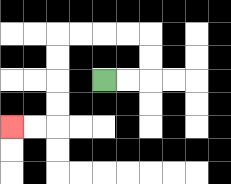{'start': '[4, 3]', 'end': '[0, 5]', 'path_directions': 'R,R,U,U,L,L,L,L,D,D,D,D,L,L', 'path_coordinates': '[[4, 3], [5, 3], [6, 3], [6, 2], [6, 1], [5, 1], [4, 1], [3, 1], [2, 1], [2, 2], [2, 3], [2, 4], [2, 5], [1, 5], [0, 5]]'}